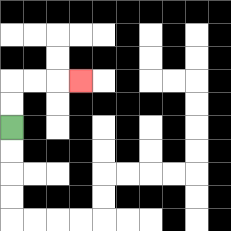{'start': '[0, 5]', 'end': '[3, 3]', 'path_directions': 'U,U,R,R,R', 'path_coordinates': '[[0, 5], [0, 4], [0, 3], [1, 3], [2, 3], [3, 3]]'}